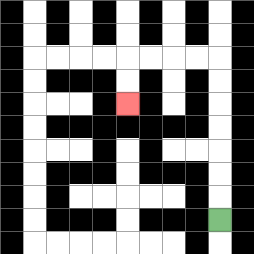{'start': '[9, 9]', 'end': '[5, 4]', 'path_directions': 'U,U,U,U,U,U,U,L,L,L,L,D,D', 'path_coordinates': '[[9, 9], [9, 8], [9, 7], [9, 6], [9, 5], [9, 4], [9, 3], [9, 2], [8, 2], [7, 2], [6, 2], [5, 2], [5, 3], [5, 4]]'}